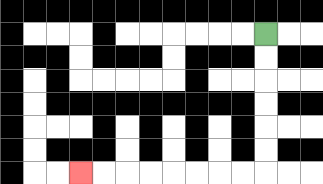{'start': '[11, 1]', 'end': '[3, 7]', 'path_directions': 'D,D,D,D,D,D,L,L,L,L,L,L,L,L', 'path_coordinates': '[[11, 1], [11, 2], [11, 3], [11, 4], [11, 5], [11, 6], [11, 7], [10, 7], [9, 7], [8, 7], [7, 7], [6, 7], [5, 7], [4, 7], [3, 7]]'}